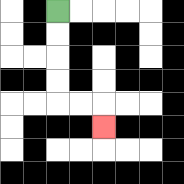{'start': '[2, 0]', 'end': '[4, 5]', 'path_directions': 'D,D,D,D,R,R,D', 'path_coordinates': '[[2, 0], [2, 1], [2, 2], [2, 3], [2, 4], [3, 4], [4, 4], [4, 5]]'}